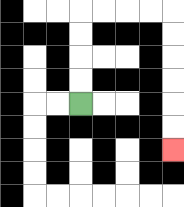{'start': '[3, 4]', 'end': '[7, 6]', 'path_directions': 'U,U,U,U,R,R,R,R,D,D,D,D,D,D', 'path_coordinates': '[[3, 4], [3, 3], [3, 2], [3, 1], [3, 0], [4, 0], [5, 0], [6, 0], [7, 0], [7, 1], [7, 2], [7, 3], [7, 4], [7, 5], [7, 6]]'}